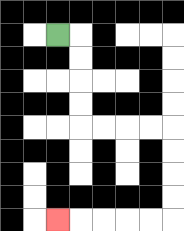{'start': '[2, 1]', 'end': '[2, 9]', 'path_directions': 'R,D,D,D,D,R,R,R,R,D,D,D,D,L,L,L,L,L', 'path_coordinates': '[[2, 1], [3, 1], [3, 2], [3, 3], [3, 4], [3, 5], [4, 5], [5, 5], [6, 5], [7, 5], [7, 6], [7, 7], [7, 8], [7, 9], [6, 9], [5, 9], [4, 9], [3, 9], [2, 9]]'}